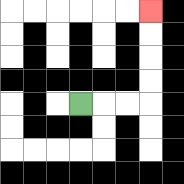{'start': '[3, 4]', 'end': '[6, 0]', 'path_directions': 'R,R,R,U,U,U,U', 'path_coordinates': '[[3, 4], [4, 4], [5, 4], [6, 4], [6, 3], [6, 2], [6, 1], [6, 0]]'}